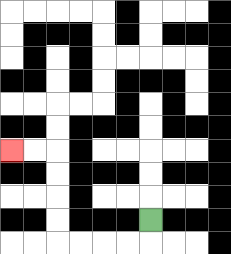{'start': '[6, 9]', 'end': '[0, 6]', 'path_directions': 'D,L,L,L,L,U,U,U,U,L,L', 'path_coordinates': '[[6, 9], [6, 10], [5, 10], [4, 10], [3, 10], [2, 10], [2, 9], [2, 8], [2, 7], [2, 6], [1, 6], [0, 6]]'}